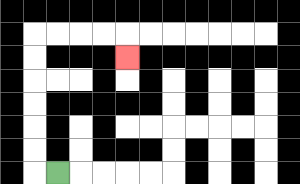{'start': '[2, 7]', 'end': '[5, 2]', 'path_directions': 'L,U,U,U,U,U,U,R,R,R,R,D', 'path_coordinates': '[[2, 7], [1, 7], [1, 6], [1, 5], [1, 4], [1, 3], [1, 2], [1, 1], [2, 1], [3, 1], [4, 1], [5, 1], [5, 2]]'}